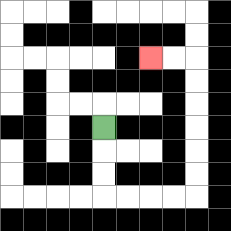{'start': '[4, 5]', 'end': '[6, 2]', 'path_directions': 'D,D,D,R,R,R,R,U,U,U,U,U,U,L,L', 'path_coordinates': '[[4, 5], [4, 6], [4, 7], [4, 8], [5, 8], [6, 8], [7, 8], [8, 8], [8, 7], [8, 6], [8, 5], [8, 4], [8, 3], [8, 2], [7, 2], [6, 2]]'}